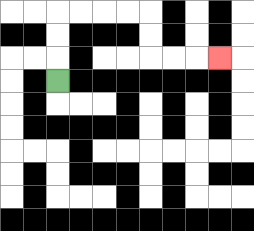{'start': '[2, 3]', 'end': '[9, 2]', 'path_directions': 'U,U,U,R,R,R,R,D,D,R,R,R', 'path_coordinates': '[[2, 3], [2, 2], [2, 1], [2, 0], [3, 0], [4, 0], [5, 0], [6, 0], [6, 1], [6, 2], [7, 2], [8, 2], [9, 2]]'}